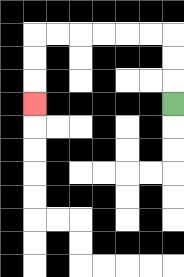{'start': '[7, 4]', 'end': '[1, 4]', 'path_directions': 'U,U,U,L,L,L,L,L,L,D,D,D', 'path_coordinates': '[[7, 4], [7, 3], [7, 2], [7, 1], [6, 1], [5, 1], [4, 1], [3, 1], [2, 1], [1, 1], [1, 2], [1, 3], [1, 4]]'}